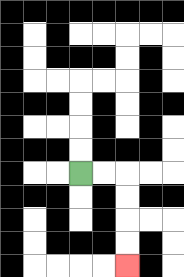{'start': '[3, 7]', 'end': '[5, 11]', 'path_directions': 'R,R,D,D,D,D', 'path_coordinates': '[[3, 7], [4, 7], [5, 7], [5, 8], [5, 9], [5, 10], [5, 11]]'}